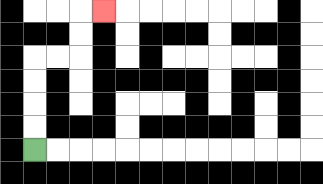{'start': '[1, 6]', 'end': '[4, 0]', 'path_directions': 'U,U,U,U,R,R,U,U,R', 'path_coordinates': '[[1, 6], [1, 5], [1, 4], [1, 3], [1, 2], [2, 2], [3, 2], [3, 1], [3, 0], [4, 0]]'}